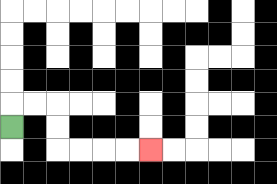{'start': '[0, 5]', 'end': '[6, 6]', 'path_directions': 'U,R,R,D,D,R,R,R,R', 'path_coordinates': '[[0, 5], [0, 4], [1, 4], [2, 4], [2, 5], [2, 6], [3, 6], [4, 6], [5, 6], [6, 6]]'}